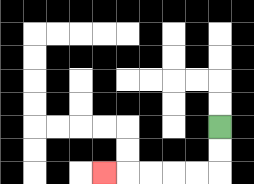{'start': '[9, 5]', 'end': '[4, 7]', 'path_directions': 'D,D,L,L,L,L,L', 'path_coordinates': '[[9, 5], [9, 6], [9, 7], [8, 7], [7, 7], [6, 7], [5, 7], [4, 7]]'}